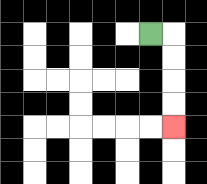{'start': '[6, 1]', 'end': '[7, 5]', 'path_directions': 'R,D,D,D,D', 'path_coordinates': '[[6, 1], [7, 1], [7, 2], [7, 3], [7, 4], [7, 5]]'}